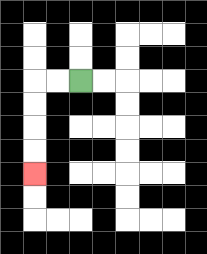{'start': '[3, 3]', 'end': '[1, 7]', 'path_directions': 'L,L,D,D,D,D', 'path_coordinates': '[[3, 3], [2, 3], [1, 3], [1, 4], [1, 5], [1, 6], [1, 7]]'}